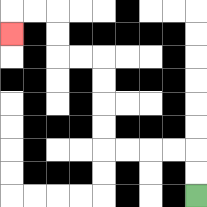{'start': '[8, 8]', 'end': '[0, 1]', 'path_directions': 'U,U,L,L,L,L,U,U,U,U,L,L,U,U,L,L,D', 'path_coordinates': '[[8, 8], [8, 7], [8, 6], [7, 6], [6, 6], [5, 6], [4, 6], [4, 5], [4, 4], [4, 3], [4, 2], [3, 2], [2, 2], [2, 1], [2, 0], [1, 0], [0, 0], [0, 1]]'}